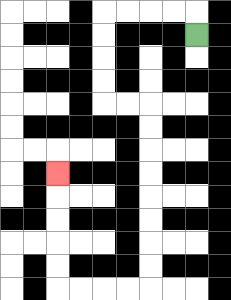{'start': '[8, 1]', 'end': '[2, 7]', 'path_directions': 'U,L,L,L,L,D,D,D,D,R,R,D,D,D,D,D,D,D,D,L,L,L,L,U,U,U,U,U', 'path_coordinates': '[[8, 1], [8, 0], [7, 0], [6, 0], [5, 0], [4, 0], [4, 1], [4, 2], [4, 3], [4, 4], [5, 4], [6, 4], [6, 5], [6, 6], [6, 7], [6, 8], [6, 9], [6, 10], [6, 11], [6, 12], [5, 12], [4, 12], [3, 12], [2, 12], [2, 11], [2, 10], [2, 9], [2, 8], [2, 7]]'}